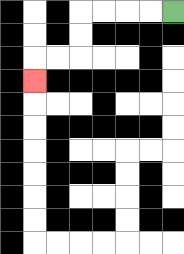{'start': '[7, 0]', 'end': '[1, 3]', 'path_directions': 'L,L,L,L,D,D,L,L,D', 'path_coordinates': '[[7, 0], [6, 0], [5, 0], [4, 0], [3, 0], [3, 1], [3, 2], [2, 2], [1, 2], [1, 3]]'}